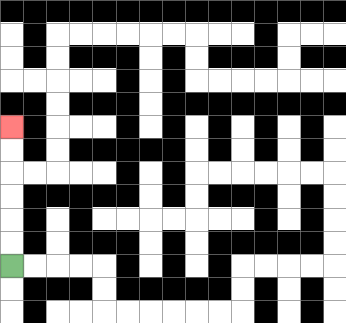{'start': '[0, 11]', 'end': '[0, 5]', 'path_directions': 'U,U,U,U,U,U', 'path_coordinates': '[[0, 11], [0, 10], [0, 9], [0, 8], [0, 7], [0, 6], [0, 5]]'}